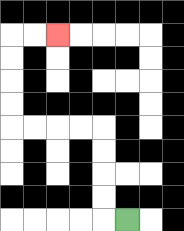{'start': '[5, 9]', 'end': '[2, 1]', 'path_directions': 'L,U,U,U,U,L,L,L,L,U,U,U,U,R,R', 'path_coordinates': '[[5, 9], [4, 9], [4, 8], [4, 7], [4, 6], [4, 5], [3, 5], [2, 5], [1, 5], [0, 5], [0, 4], [0, 3], [0, 2], [0, 1], [1, 1], [2, 1]]'}